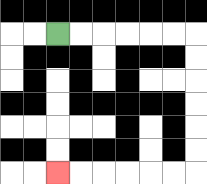{'start': '[2, 1]', 'end': '[2, 7]', 'path_directions': 'R,R,R,R,R,R,D,D,D,D,D,D,L,L,L,L,L,L', 'path_coordinates': '[[2, 1], [3, 1], [4, 1], [5, 1], [6, 1], [7, 1], [8, 1], [8, 2], [8, 3], [8, 4], [8, 5], [8, 6], [8, 7], [7, 7], [6, 7], [5, 7], [4, 7], [3, 7], [2, 7]]'}